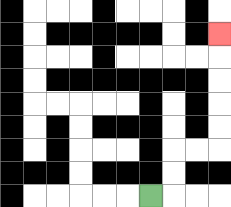{'start': '[6, 8]', 'end': '[9, 1]', 'path_directions': 'R,U,U,R,R,U,U,U,U,U', 'path_coordinates': '[[6, 8], [7, 8], [7, 7], [7, 6], [8, 6], [9, 6], [9, 5], [9, 4], [9, 3], [9, 2], [9, 1]]'}